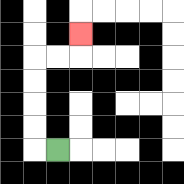{'start': '[2, 6]', 'end': '[3, 1]', 'path_directions': 'L,U,U,U,U,R,R,U', 'path_coordinates': '[[2, 6], [1, 6], [1, 5], [1, 4], [1, 3], [1, 2], [2, 2], [3, 2], [3, 1]]'}